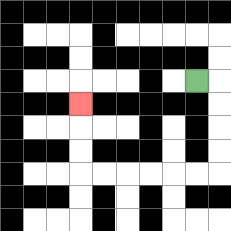{'start': '[8, 3]', 'end': '[3, 4]', 'path_directions': 'R,D,D,D,D,L,L,L,L,L,L,U,U,U', 'path_coordinates': '[[8, 3], [9, 3], [9, 4], [9, 5], [9, 6], [9, 7], [8, 7], [7, 7], [6, 7], [5, 7], [4, 7], [3, 7], [3, 6], [3, 5], [3, 4]]'}